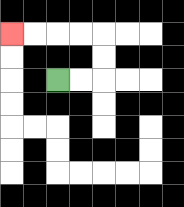{'start': '[2, 3]', 'end': '[0, 1]', 'path_directions': 'R,R,U,U,L,L,L,L', 'path_coordinates': '[[2, 3], [3, 3], [4, 3], [4, 2], [4, 1], [3, 1], [2, 1], [1, 1], [0, 1]]'}